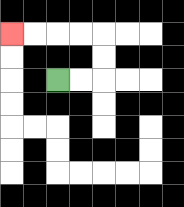{'start': '[2, 3]', 'end': '[0, 1]', 'path_directions': 'R,R,U,U,L,L,L,L', 'path_coordinates': '[[2, 3], [3, 3], [4, 3], [4, 2], [4, 1], [3, 1], [2, 1], [1, 1], [0, 1]]'}